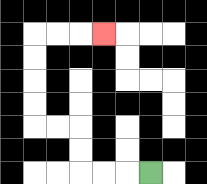{'start': '[6, 7]', 'end': '[4, 1]', 'path_directions': 'L,L,L,U,U,L,L,U,U,U,U,R,R,R', 'path_coordinates': '[[6, 7], [5, 7], [4, 7], [3, 7], [3, 6], [3, 5], [2, 5], [1, 5], [1, 4], [1, 3], [1, 2], [1, 1], [2, 1], [3, 1], [4, 1]]'}